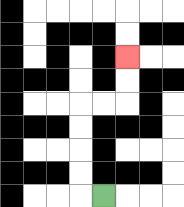{'start': '[4, 8]', 'end': '[5, 2]', 'path_directions': 'L,U,U,U,U,R,R,U,U', 'path_coordinates': '[[4, 8], [3, 8], [3, 7], [3, 6], [3, 5], [3, 4], [4, 4], [5, 4], [5, 3], [5, 2]]'}